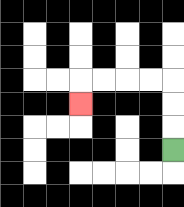{'start': '[7, 6]', 'end': '[3, 4]', 'path_directions': 'U,U,U,L,L,L,L,D', 'path_coordinates': '[[7, 6], [7, 5], [7, 4], [7, 3], [6, 3], [5, 3], [4, 3], [3, 3], [3, 4]]'}